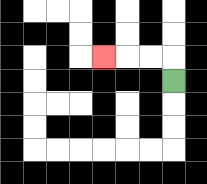{'start': '[7, 3]', 'end': '[4, 2]', 'path_directions': 'U,L,L,L', 'path_coordinates': '[[7, 3], [7, 2], [6, 2], [5, 2], [4, 2]]'}